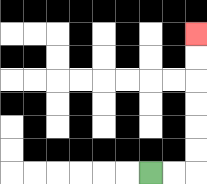{'start': '[6, 7]', 'end': '[8, 1]', 'path_directions': 'R,R,U,U,U,U,U,U', 'path_coordinates': '[[6, 7], [7, 7], [8, 7], [8, 6], [8, 5], [8, 4], [8, 3], [8, 2], [8, 1]]'}